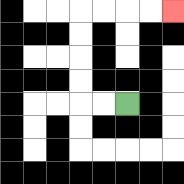{'start': '[5, 4]', 'end': '[7, 0]', 'path_directions': 'L,L,U,U,U,U,R,R,R,R', 'path_coordinates': '[[5, 4], [4, 4], [3, 4], [3, 3], [3, 2], [3, 1], [3, 0], [4, 0], [5, 0], [6, 0], [7, 0]]'}